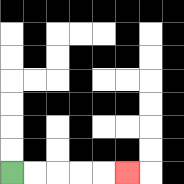{'start': '[0, 7]', 'end': '[5, 7]', 'path_directions': 'R,R,R,R,R', 'path_coordinates': '[[0, 7], [1, 7], [2, 7], [3, 7], [4, 7], [5, 7]]'}